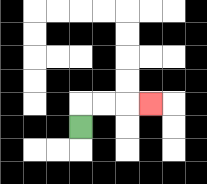{'start': '[3, 5]', 'end': '[6, 4]', 'path_directions': 'U,R,R,R', 'path_coordinates': '[[3, 5], [3, 4], [4, 4], [5, 4], [6, 4]]'}